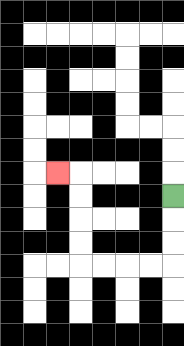{'start': '[7, 8]', 'end': '[2, 7]', 'path_directions': 'D,D,D,L,L,L,L,U,U,U,U,L', 'path_coordinates': '[[7, 8], [7, 9], [7, 10], [7, 11], [6, 11], [5, 11], [4, 11], [3, 11], [3, 10], [3, 9], [3, 8], [3, 7], [2, 7]]'}